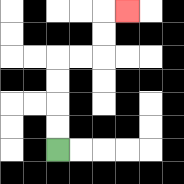{'start': '[2, 6]', 'end': '[5, 0]', 'path_directions': 'U,U,U,U,R,R,U,U,R', 'path_coordinates': '[[2, 6], [2, 5], [2, 4], [2, 3], [2, 2], [3, 2], [4, 2], [4, 1], [4, 0], [5, 0]]'}